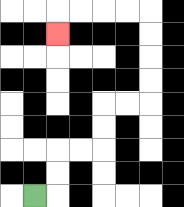{'start': '[1, 8]', 'end': '[2, 1]', 'path_directions': 'R,U,U,R,R,U,U,R,R,U,U,U,U,L,L,L,L,D', 'path_coordinates': '[[1, 8], [2, 8], [2, 7], [2, 6], [3, 6], [4, 6], [4, 5], [4, 4], [5, 4], [6, 4], [6, 3], [6, 2], [6, 1], [6, 0], [5, 0], [4, 0], [3, 0], [2, 0], [2, 1]]'}